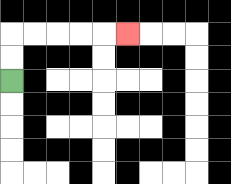{'start': '[0, 3]', 'end': '[5, 1]', 'path_directions': 'U,U,R,R,R,R,R', 'path_coordinates': '[[0, 3], [0, 2], [0, 1], [1, 1], [2, 1], [3, 1], [4, 1], [5, 1]]'}